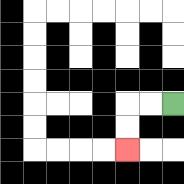{'start': '[7, 4]', 'end': '[5, 6]', 'path_directions': 'L,L,D,D', 'path_coordinates': '[[7, 4], [6, 4], [5, 4], [5, 5], [5, 6]]'}